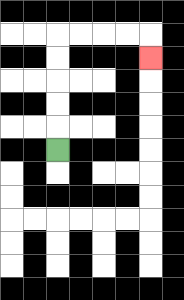{'start': '[2, 6]', 'end': '[6, 2]', 'path_directions': 'U,U,U,U,U,R,R,R,R,D', 'path_coordinates': '[[2, 6], [2, 5], [2, 4], [2, 3], [2, 2], [2, 1], [3, 1], [4, 1], [5, 1], [6, 1], [6, 2]]'}